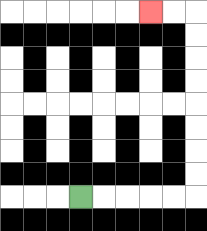{'start': '[3, 8]', 'end': '[6, 0]', 'path_directions': 'R,R,R,R,R,U,U,U,U,U,U,U,U,L,L', 'path_coordinates': '[[3, 8], [4, 8], [5, 8], [6, 8], [7, 8], [8, 8], [8, 7], [8, 6], [8, 5], [8, 4], [8, 3], [8, 2], [8, 1], [8, 0], [7, 0], [6, 0]]'}